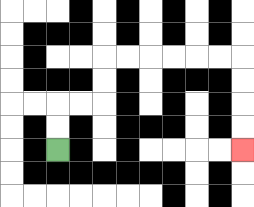{'start': '[2, 6]', 'end': '[10, 6]', 'path_directions': 'U,U,R,R,U,U,R,R,R,R,R,R,D,D,D,D', 'path_coordinates': '[[2, 6], [2, 5], [2, 4], [3, 4], [4, 4], [4, 3], [4, 2], [5, 2], [6, 2], [7, 2], [8, 2], [9, 2], [10, 2], [10, 3], [10, 4], [10, 5], [10, 6]]'}